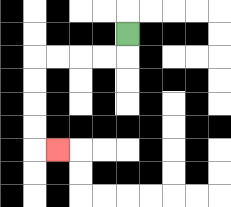{'start': '[5, 1]', 'end': '[2, 6]', 'path_directions': 'D,L,L,L,L,D,D,D,D,R', 'path_coordinates': '[[5, 1], [5, 2], [4, 2], [3, 2], [2, 2], [1, 2], [1, 3], [1, 4], [1, 5], [1, 6], [2, 6]]'}